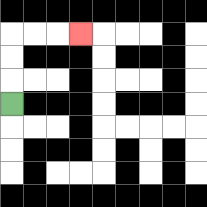{'start': '[0, 4]', 'end': '[3, 1]', 'path_directions': 'U,U,U,R,R,R', 'path_coordinates': '[[0, 4], [0, 3], [0, 2], [0, 1], [1, 1], [2, 1], [3, 1]]'}